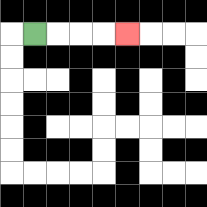{'start': '[1, 1]', 'end': '[5, 1]', 'path_directions': 'R,R,R,R', 'path_coordinates': '[[1, 1], [2, 1], [3, 1], [4, 1], [5, 1]]'}